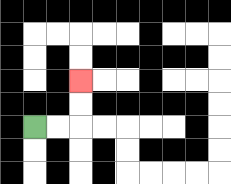{'start': '[1, 5]', 'end': '[3, 3]', 'path_directions': 'R,R,U,U', 'path_coordinates': '[[1, 5], [2, 5], [3, 5], [3, 4], [3, 3]]'}